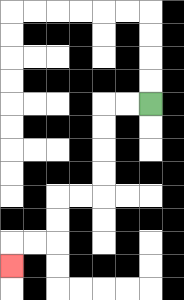{'start': '[6, 4]', 'end': '[0, 11]', 'path_directions': 'L,L,D,D,D,D,L,L,D,D,L,L,D', 'path_coordinates': '[[6, 4], [5, 4], [4, 4], [4, 5], [4, 6], [4, 7], [4, 8], [3, 8], [2, 8], [2, 9], [2, 10], [1, 10], [0, 10], [0, 11]]'}